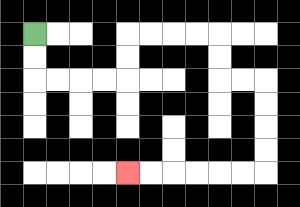{'start': '[1, 1]', 'end': '[5, 7]', 'path_directions': 'D,D,R,R,R,R,U,U,R,R,R,R,D,D,R,R,D,D,D,D,L,L,L,L,L,L', 'path_coordinates': '[[1, 1], [1, 2], [1, 3], [2, 3], [3, 3], [4, 3], [5, 3], [5, 2], [5, 1], [6, 1], [7, 1], [8, 1], [9, 1], [9, 2], [9, 3], [10, 3], [11, 3], [11, 4], [11, 5], [11, 6], [11, 7], [10, 7], [9, 7], [8, 7], [7, 7], [6, 7], [5, 7]]'}